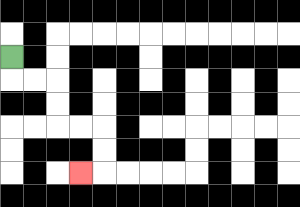{'start': '[0, 2]', 'end': '[3, 7]', 'path_directions': 'D,R,R,D,D,R,R,D,D,L', 'path_coordinates': '[[0, 2], [0, 3], [1, 3], [2, 3], [2, 4], [2, 5], [3, 5], [4, 5], [4, 6], [4, 7], [3, 7]]'}